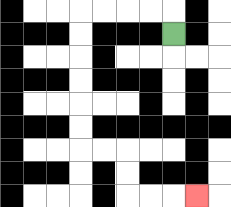{'start': '[7, 1]', 'end': '[8, 8]', 'path_directions': 'U,L,L,L,L,D,D,D,D,D,D,R,R,D,D,R,R,R', 'path_coordinates': '[[7, 1], [7, 0], [6, 0], [5, 0], [4, 0], [3, 0], [3, 1], [3, 2], [3, 3], [3, 4], [3, 5], [3, 6], [4, 6], [5, 6], [5, 7], [5, 8], [6, 8], [7, 8], [8, 8]]'}